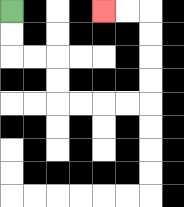{'start': '[0, 0]', 'end': '[4, 0]', 'path_directions': 'D,D,R,R,D,D,R,R,R,R,U,U,U,U,L,L', 'path_coordinates': '[[0, 0], [0, 1], [0, 2], [1, 2], [2, 2], [2, 3], [2, 4], [3, 4], [4, 4], [5, 4], [6, 4], [6, 3], [6, 2], [6, 1], [6, 0], [5, 0], [4, 0]]'}